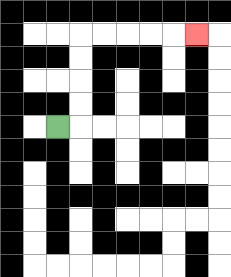{'start': '[2, 5]', 'end': '[8, 1]', 'path_directions': 'R,U,U,U,U,R,R,R,R,R', 'path_coordinates': '[[2, 5], [3, 5], [3, 4], [3, 3], [3, 2], [3, 1], [4, 1], [5, 1], [6, 1], [7, 1], [8, 1]]'}